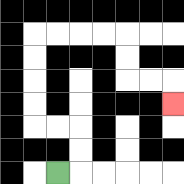{'start': '[2, 7]', 'end': '[7, 4]', 'path_directions': 'R,U,U,L,L,U,U,U,U,R,R,R,R,D,D,R,R,D', 'path_coordinates': '[[2, 7], [3, 7], [3, 6], [3, 5], [2, 5], [1, 5], [1, 4], [1, 3], [1, 2], [1, 1], [2, 1], [3, 1], [4, 1], [5, 1], [5, 2], [5, 3], [6, 3], [7, 3], [7, 4]]'}